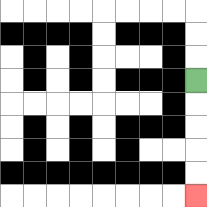{'start': '[8, 3]', 'end': '[8, 8]', 'path_directions': 'D,D,D,D,D', 'path_coordinates': '[[8, 3], [8, 4], [8, 5], [8, 6], [8, 7], [8, 8]]'}